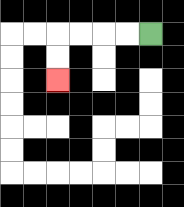{'start': '[6, 1]', 'end': '[2, 3]', 'path_directions': 'L,L,L,L,D,D', 'path_coordinates': '[[6, 1], [5, 1], [4, 1], [3, 1], [2, 1], [2, 2], [2, 3]]'}